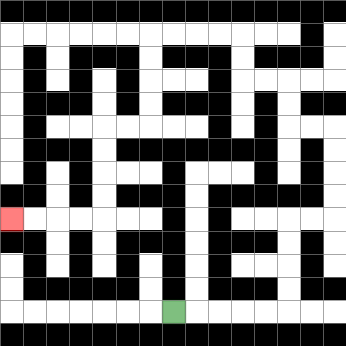{'start': '[7, 13]', 'end': '[0, 9]', 'path_directions': 'R,R,R,R,R,U,U,U,U,R,R,U,U,U,U,L,L,U,U,L,L,U,U,L,L,L,L,D,D,D,D,L,L,D,D,D,D,L,L,L,L', 'path_coordinates': '[[7, 13], [8, 13], [9, 13], [10, 13], [11, 13], [12, 13], [12, 12], [12, 11], [12, 10], [12, 9], [13, 9], [14, 9], [14, 8], [14, 7], [14, 6], [14, 5], [13, 5], [12, 5], [12, 4], [12, 3], [11, 3], [10, 3], [10, 2], [10, 1], [9, 1], [8, 1], [7, 1], [6, 1], [6, 2], [6, 3], [6, 4], [6, 5], [5, 5], [4, 5], [4, 6], [4, 7], [4, 8], [4, 9], [3, 9], [2, 9], [1, 9], [0, 9]]'}